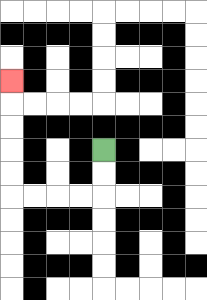{'start': '[4, 6]', 'end': '[0, 3]', 'path_directions': 'D,D,L,L,L,L,U,U,U,U,U', 'path_coordinates': '[[4, 6], [4, 7], [4, 8], [3, 8], [2, 8], [1, 8], [0, 8], [0, 7], [0, 6], [0, 5], [0, 4], [0, 3]]'}